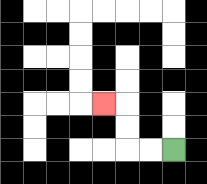{'start': '[7, 6]', 'end': '[4, 4]', 'path_directions': 'L,L,U,U,L', 'path_coordinates': '[[7, 6], [6, 6], [5, 6], [5, 5], [5, 4], [4, 4]]'}